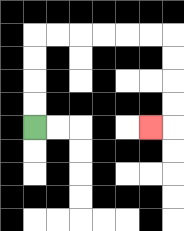{'start': '[1, 5]', 'end': '[6, 5]', 'path_directions': 'U,U,U,U,R,R,R,R,R,R,D,D,D,D,L', 'path_coordinates': '[[1, 5], [1, 4], [1, 3], [1, 2], [1, 1], [2, 1], [3, 1], [4, 1], [5, 1], [6, 1], [7, 1], [7, 2], [7, 3], [7, 4], [7, 5], [6, 5]]'}